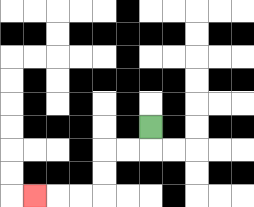{'start': '[6, 5]', 'end': '[1, 8]', 'path_directions': 'D,L,L,D,D,L,L,L', 'path_coordinates': '[[6, 5], [6, 6], [5, 6], [4, 6], [4, 7], [4, 8], [3, 8], [2, 8], [1, 8]]'}